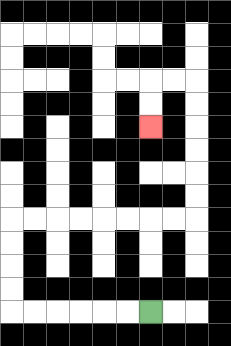{'start': '[6, 13]', 'end': '[6, 5]', 'path_directions': 'L,L,L,L,L,L,U,U,U,U,R,R,R,R,R,R,R,R,U,U,U,U,U,U,L,L,D,D', 'path_coordinates': '[[6, 13], [5, 13], [4, 13], [3, 13], [2, 13], [1, 13], [0, 13], [0, 12], [0, 11], [0, 10], [0, 9], [1, 9], [2, 9], [3, 9], [4, 9], [5, 9], [6, 9], [7, 9], [8, 9], [8, 8], [8, 7], [8, 6], [8, 5], [8, 4], [8, 3], [7, 3], [6, 3], [6, 4], [6, 5]]'}